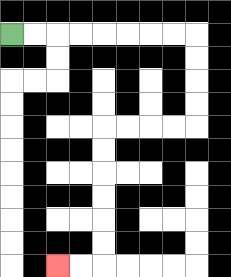{'start': '[0, 1]', 'end': '[2, 11]', 'path_directions': 'R,R,R,R,R,R,R,R,D,D,D,D,L,L,L,L,D,D,D,D,D,D,L,L', 'path_coordinates': '[[0, 1], [1, 1], [2, 1], [3, 1], [4, 1], [5, 1], [6, 1], [7, 1], [8, 1], [8, 2], [8, 3], [8, 4], [8, 5], [7, 5], [6, 5], [5, 5], [4, 5], [4, 6], [4, 7], [4, 8], [4, 9], [4, 10], [4, 11], [3, 11], [2, 11]]'}